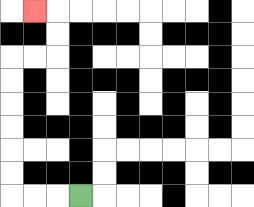{'start': '[3, 8]', 'end': '[1, 0]', 'path_directions': 'L,L,L,U,U,U,U,U,U,R,R,U,U,L', 'path_coordinates': '[[3, 8], [2, 8], [1, 8], [0, 8], [0, 7], [0, 6], [0, 5], [0, 4], [0, 3], [0, 2], [1, 2], [2, 2], [2, 1], [2, 0], [1, 0]]'}